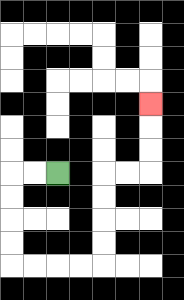{'start': '[2, 7]', 'end': '[6, 4]', 'path_directions': 'L,L,D,D,D,D,R,R,R,R,U,U,U,U,R,R,U,U,U', 'path_coordinates': '[[2, 7], [1, 7], [0, 7], [0, 8], [0, 9], [0, 10], [0, 11], [1, 11], [2, 11], [3, 11], [4, 11], [4, 10], [4, 9], [4, 8], [4, 7], [5, 7], [6, 7], [6, 6], [6, 5], [6, 4]]'}